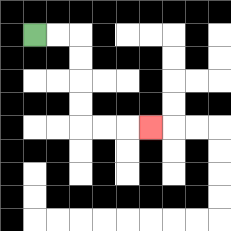{'start': '[1, 1]', 'end': '[6, 5]', 'path_directions': 'R,R,D,D,D,D,R,R,R', 'path_coordinates': '[[1, 1], [2, 1], [3, 1], [3, 2], [3, 3], [3, 4], [3, 5], [4, 5], [5, 5], [6, 5]]'}